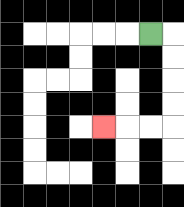{'start': '[6, 1]', 'end': '[4, 5]', 'path_directions': 'R,D,D,D,D,L,L,L', 'path_coordinates': '[[6, 1], [7, 1], [7, 2], [7, 3], [7, 4], [7, 5], [6, 5], [5, 5], [4, 5]]'}